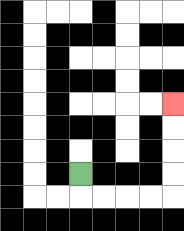{'start': '[3, 7]', 'end': '[7, 4]', 'path_directions': 'D,R,R,R,R,U,U,U,U', 'path_coordinates': '[[3, 7], [3, 8], [4, 8], [5, 8], [6, 8], [7, 8], [7, 7], [7, 6], [7, 5], [7, 4]]'}